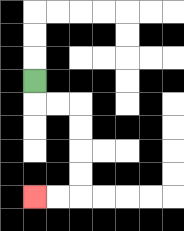{'start': '[1, 3]', 'end': '[1, 8]', 'path_directions': 'D,R,R,D,D,D,D,L,L', 'path_coordinates': '[[1, 3], [1, 4], [2, 4], [3, 4], [3, 5], [3, 6], [3, 7], [3, 8], [2, 8], [1, 8]]'}